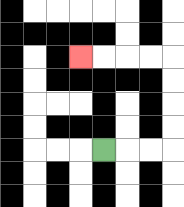{'start': '[4, 6]', 'end': '[3, 2]', 'path_directions': 'R,R,R,U,U,U,U,L,L,L,L', 'path_coordinates': '[[4, 6], [5, 6], [6, 6], [7, 6], [7, 5], [7, 4], [7, 3], [7, 2], [6, 2], [5, 2], [4, 2], [3, 2]]'}